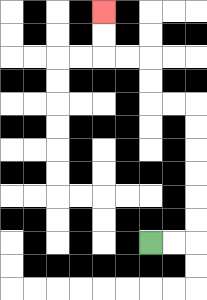{'start': '[6, 10]', 'end': '[4, 0]', 'path_directions': 'R,R,U,U,U,U,U,U,L,L,U,U,L,L,U,U', 'path_coordinates': '[[6, 10], [7, 10], [8, 10], [8, 9], [8, 8], [8, 7], [8, 6], [8, 5], [8, 4], [7, 4], [6, 4], [6, 3], [6, 2], [5, 2], [4, 2], [4, 1], [4, 0]]'}